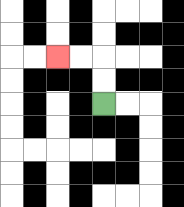{'start': '[4, 4]', 'end': '[2, 2]', 'path_directions': 'U,U,L,L', 'path_coordinates': '[[4, 4], [4, 3], [4, 2], [3, 2], [2, 2]]'}